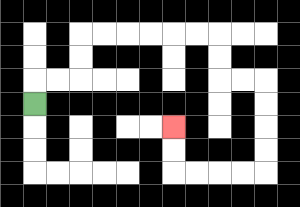{'start': '[1, 4]', 'end': '[7, 5]', 'path_directions': 'U,R,R,U,U,R,R,R,R,R,R,D,D,R,R,D,D,D,D,L,L,L,L,U,U', 'path_coordinates': '[[1, 4], [1, 3], [2, 3], [3, 3], [3, 2], [3, 1], [4, 1], [5, 1], [6, 1], [7, 1], [8, 1], [9, 1], [9, 2], [9, 3], [10, 3], [11, 3], [11, 4], [11, 5], [11, 6], [11, 7], [10, 7], [9, 7], [8, 7], [7, 7], [7, 6], [7, 5]]'}